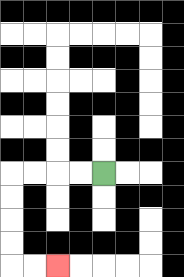{'start': '[4, 7]', 'end': '[2, 11]', 'path_directions': 'L,L,L,L,D,D,D,D,R,R', 'path_coordinates': '[[4, 7], [3, 7], [2, 7], [1, 7], [0, 7], [0, 8], [0, 9], [0, 10], [0, 11], [1, 11], [2, 11]]'}